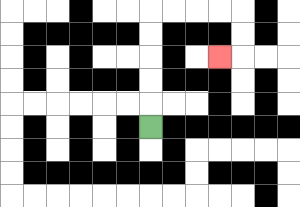{'start': '[6, 5]', 'end': '[9, 2]', 'path_directions': 'U,U,U,U,U,R,R,R,R,D,D,L', 'path_coordinates': '[[6, 5], [6, 4], [6, 3], [6, 2], [6, 1], [6, 0], [7, 0], [8, 0], [9, 0], [10, 0], [10, 1], [10, 2], [9, 2]]'}